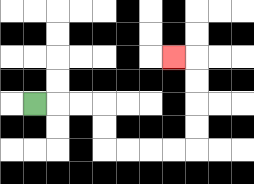{'start': '[1, 4]', 'end': '[7, 2]', 'path_directions': 'R,R,R,D,D,R,R,R,R,U,U,U,U,L', 'path_coordinates': '[[1, 4], [2, 4], [3, 4], [4, 4], [4, 5], [4, 6], [5, 6], [6, 6], [7, 6], [8, 6], [8, 5], [8, 4], [8, 3], [8, 2], [7, 2]]'}